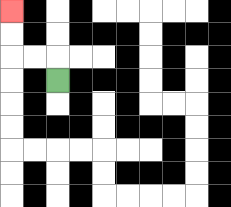{'start': '[2, 3]', 'end': '[0, 0]', 'path_directions': 'U,L,L,U,U', 'path_coordinates': '[[2, 3], [2, 2], [1, 2], [0, 2], [0, 1], [0, 0]]'}